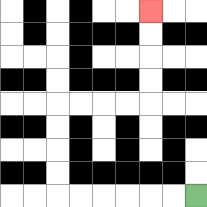{'start': '[8, 8]', 'end': '[6, 0]', 'path_directions': 'L,L,L,L,L,L,U,U,U,U,R,R,R,R,U,U,U,U', 'path_coordinates': '[[8, 8], [7, 8], [6, 8], [5, 8], [4, 8], [3, 8], [2, 8], [2, 7], [2, 6], [2, 5], [2, 4], [3, 4], [4, 4], [5, 4], [6, 4], [6, 3], [6, 2], [6, 1], [6, 0]]'}